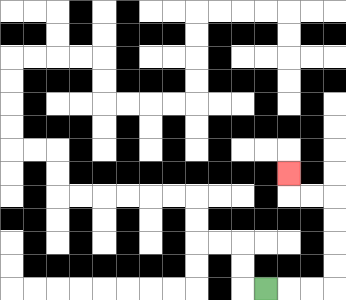{'start': '[11, 12]', 'end': '[12, 7]', 'path_directions': 'R,R,R,U,U,U,U,L,L,U', 'path_coordinates': '[[11, 12], [12, 12], [13, 12], [14, 12], [14, 11], [14, 10], [14, 9], [14, 8], [13, 8], [12, 8], [12, 7]]'}